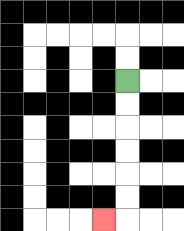{'start': '[5, 3]', 'end': '[4, 9]', 'path_directions': 'D,D,D,D,D,D,L', 'path_coordinates': '[[5, 3], [5, 4], [5, 5], [5, 6], [5, 7], [5, 8], [5, 9], [4, 9]]'}